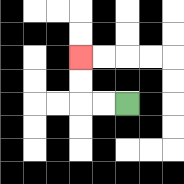{'start': '[5, 4]', 'end': '[3, 2]', 'path_directions': 'L,L,U,U', 'path_coordinates': '[[5, 4], [4, 4], [3, 4], [3, 3], [3, 2]]'}